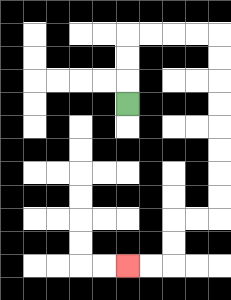{'start': '[5, 4]', 'end': '[5, 11]', 'path_directions': 'U,U,U,R,R,R,R,D,D,D,D,D,D,D,D,L,L,D,D,L,L', 'path_coordinates': '[[5, 4], [5, 3], [5, 2], [5, 1], [6, 1], [7, 1], [8, 1], [9, 1], [9, 2], [9, 3], [9, 4], [9, 5], [9, 6], [9, 7], [9, 8], [9, 9], [8, 9], [7, 9], [7, 10], [7, 11], [6, 11], [5, 11]]'}